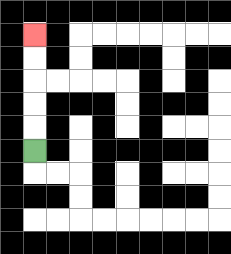{'start': '[1, 6]', 'end': '[1, 1]', 'path_directions': 'U,U,U,U,U', 'path_coordinates': '[[1, 6], [1, 5], [1, 4], [1, 3], [1, 2], [1, 1]]'}